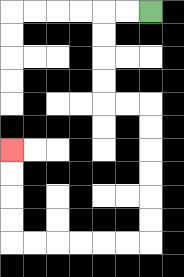{'start': '[6, 0]', 'end': '[0, 6]', 'path_directions': 'L,L,D,D,D,D,R,R,D,D,D,D,D,D,L,L,L,L,L,L,U,U,U,U', 'path_coordinates': '[[6, 0], [5, 0], [4, 0], [4, 1], [4, 2], [4, 3], [4, 4], [5, 4], [6, 4], [6, 5], [6, 6], [6, 7], [6, 8], [6, 9], [6, 10], [5, 10], [4, 10], [3, 10], [2, 10], [1, 10], [0, 10], [0, 9], [0, 8], [0, 7], [0, 6]]'}